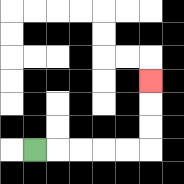{'start': '[1, 6]', 'end': '[6, 3]', 'path_directions': 'R,R,R,R,R,U,U,U', 'path_coordinates': '[[1, 6], [2, 6], [3, 6], [4, 6], [5, 6], [6, 6], [6, 5], [6, 4], [6, 3]]'}